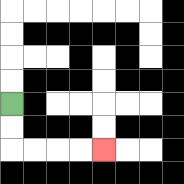{'start': '[0, 4]', 'end': '[4, 6]', 'path_directions': 'D,D,R,R,R,R', 'path_coordinates': '[[0, 4], [0, 5], [0, 6], [1, 6], [2, 6], [3, 6], [4, 6]]'}